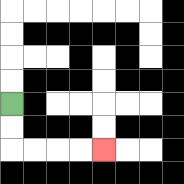{'start': '[0, 4]', 'end': '[4, 6]', 'path_directions': 'D,D,R,R,R,R', 'path_coordinates': '[[0, 4], [0, 5], [0, 6], [1, 6], [2, 6], [3, 6], [4, 6]]'}